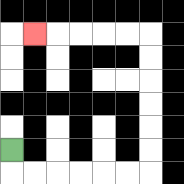{'start': '[0, 6]', 'end': '[1, 1]', 'path_directions': 'D,R,R,R,R,R,R,U,U,U,U,U,U,L,L,L,L,L', 'path_coordinates': '[[0, 6], [0, 7], [1, 7], [2, 7], [3, 7], [4, 7], [5, 7], [6, 7], [6, 6], [6, 5], [6, 4], [6, 3], [6, 2], [6, 1], [5, 1], [4, 1], [3, 1], [2, 1], [1, 1]]'}